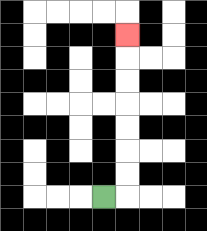{'start': '[4, 8]', 'end': '[5, 1]', 'path_directions': 'R,U,U,U,U,U,U,U', 'path_coordinates': '[[4, 8], [5, 8], [5, 7], [5, 6], [5, 5], [5, 4], [5, 3], [5, 2], [5, 1]]'}